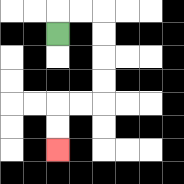{'start': '[2, 1]', 'end': '[2, 6]', 'path_directions': 'U,R,R,D,D,D,D,L,L,D,D', 'path_coordinates': '[[2, 1], [2, 0], [3, 0], [4, 0], [4, 1], [4, 2], [4, 3], [4, 4], [3, 4], [2, 4], [2, 5], [2, 6]]'}